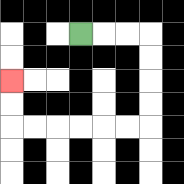{'start': '[3, 1]', 'end': '[0, 3]', 'path_directions': 'R,R,R,D,D,D,D,L,L,L,L,L,L,U,U', 'path_coordinates': '[[3, 1], [4, 1], [5, 1], [6, 1], [6, 2], [6, 3], [6, 4], [6, 5], [5, 5], [4, 5], [3, 5], [2, 5], [1, 5], [0, 5], [0, 4], [0, 3]]'}